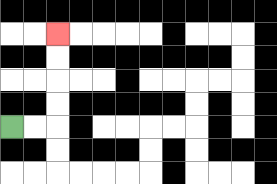{'start': '[0, 5]', 'end': '[2, 1]', 'path_directions': 'R,R,U,U,U,U', 'path_coordinates': '[[0, 5], [1, 5], [2, 5], [2, 4], [2, 3], [2, 2], [2, 1]]'}